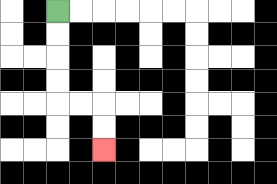{'start': '[2, 0]', 'end': '[4, 6]', 'path_directions': 'D,D,D,D,R,R,D,D', 'path_coordinates': '[[2, 0], [2, 1], [2, 2], [2, 3], [2, 4], [3, 4], [4, 4], [4, 5], [4, 6]]'}